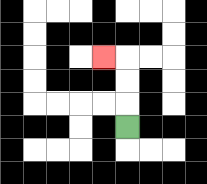{'start': '[5, 5]', 'end': '[4, 2]', 'path_directions': 'U,U,U,L', 'path_coordinates': '[[5, 5], [5, 4], [5, 3], [5, 2], [4, 2]]'}